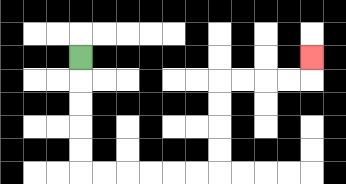{'start': '[3, 2]', 'end': '[13, 2]', 'path_directions': 'D,D,D,D,D,R,R,R,R,R,R,U,U,U,U,R,R,R,R,U', 'path_coordinates': '[[3, 2], [3, 3], [3, 4], [3, 5], [3, 6], [3, 7], [4, 7], [5, 7], [6, 7], [7, 7], [8, 7], [9, 7], [9, 6], [9, 5], [9, 4], [9, 3], [10, 3], [11, 3], [12, 3], [13, 3], [13, 2]]'}